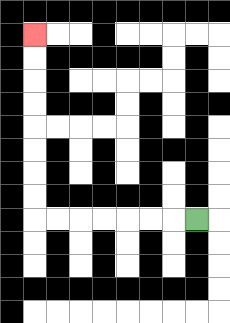{'start': '[8, 9]', 'end': '[1, 1]', 'path_directions': 'L,L,L,L,L,L,L,U,U,U,U,U,U,U,U', 'path_coordinates': '[[8, 9], [7, 9], [6, 9], [5, 9], [4, 9], [3, 9], [2, 9], [1, 9], [1, 8], [1, 7], [1, 6], [1, 5], [1, 4], [1, 3], [1, 2], [1, 1]]'}